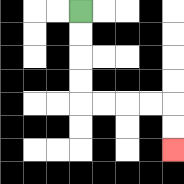{'start': '[3, 0]', 'end': '[7, 6]', 'path_directions': 'D,D,D,D,R,R,R,R,D,D', 'path_coordinates': '[[3, 0], [3, 1], [3, 2], [3, 3], [3, 4], [4, 4], [5, 4], [6, 4], [7, 4], [7, 5], [7, 6]]'}